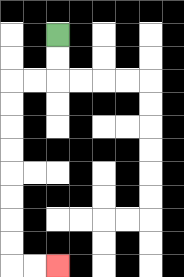{'start': '[2, 1]', 'end': '[2, 11]', 'path_directions': 'D,D,L,L,D,D,D,D,D,D,D,D,R,R', 'path_coordinates': '[[2, 1], [2, 2], [2, 3], [1, 3], [0, 3], [0, 4], [0, 5], [0, 6], [0, 7], [0, 8], [0, 9], [0, 10], [0, 11], [1, 11], [2, 11]]'}